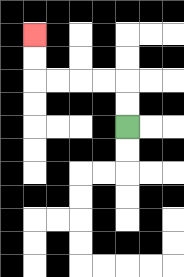{'start': '[5, 5]', 'end': '[1, 1]', 'path_directions': 'U,U,L,L,L,L,U,U', 'path_coordinates': '[[5, 5], [5, 4], [5, 3], [4, 3], [3, 3], [2, 3], [1, 3], [1, 2], [1, 1]]'}